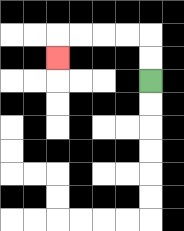{'start': '[6, 3]', 'end': '[2, 2]', 'path_directions': 'U,U,L,L,L,L,D', 'path_coordinates': '[[6, 3], [6, 2], [6, 1], [5, 1], [4, 1], [3, 1], [2, 1], [2, 2]]'}